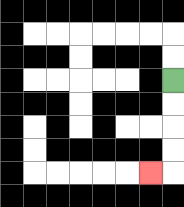{'start': '[7, 3]', 'end': '[6, 7]', 'path_directions': 'D,D,D,D,L', 'path_coordinates': '[[7, 3], [7, 4], [7, 5], [7, 6], [7, 7], [6, 7]]'}